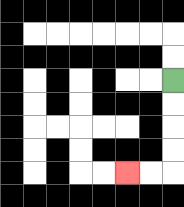{'start': '[7, 3]', 'end': '[5, 7]', 'path_directions': 'D,D,D,D,L,L', 'path_coordinates': '[[7, 3], [7, 4], [7, 5], [7, 6], [7, 7], [6, 7], [5, 7]]'}